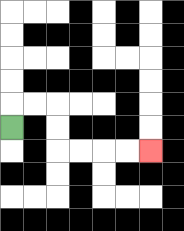{'start': '[0, 5]', 'end': '[6, 6]', 'path_directions': 'U,R,R,D,D,R,R,R,R', 'path_coordinates': '[[0, 5], [0, 4], [1, 4], [2, 4], [2, 5], [2, 6], [3, 6], [4, 6], [5, 6], [6, 6]]'}